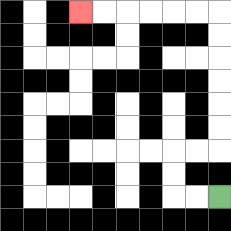{'start': '[9, 8]', 'end': '[3, 0]', 'path_directions': 'L,L,U,U,R,R,U,U,U,U,U,U,L,L,L,L,L,L', 'path_coordinates': '[[9, 8], [8, 8], [7, 8], [7, 7], [7, 6], [8, 6], [9, 6], [9, 5], [9, 4], [9, 3], [9, 2], [9, 1], [9, 0], [8, 0], [7, 0], [6, 0], [5, 0], [4, 0], [3, 0]]'}